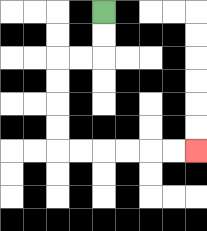{'start': '[4, 0]', 'end': '[8, 6]', 'path_directions': 'D,D,L,L,D,D,D,D,R,R,R,R,R,R', 'path_coordinates': '[[4, 0], [4, 1], [4, 2], [3, 2], [2, 2], [2, 3], [2, 4], [2, 5], [2, 6], [3, 6], [4, 6], [5, 6], [6, 6], [7, 6], [8, 6]]'}